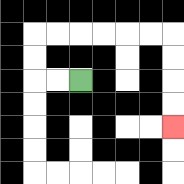{'start': '[3, 3]', 'end': '[7, 5]', 'path_directions': 'L,L,U,U,R,R,R,R,R,R,D,D,D,D', 'path_coordinates': '[[3, 3], [2, 3], [1, 3], [1, 2], [1, 1], [2, 1], [3, 1], [4, 1], [5, 1], [6, 1], [7, 1], [7, 2], [7, 3], [7, 4], [7, 5]]'}